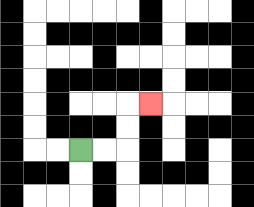{'start': '[3, 6]', 'end': '[6, 4]', 'path_directions': 'R,R,U,U,R', 'path_coordinates': '[[3, 6], [4, 6], [5, 6], [5, 5], [5, 4], [6, 4]]'}